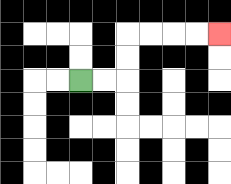{'start': '[3, 3]', 'end': '[9, 1]', 'path_directions': 'R,R,U,U,R,R,R,R', 'path_coordinates': '[[3, 3], [4, 3], [5, 3], [5, 2], [5, 1], [6, 1], [7, 1], [8, 1], [9, 1]]'}